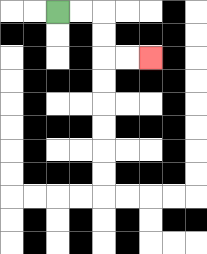{'start': '[2, 0]', 'end': '[6, 2]', 'path_directions': 'R,R,D,D,R,R', 'path_coordinates': '[[2, 0], [3, 0], [4, 0], [4, 1], [4, 2], [5, 2], [6, 2]]'}